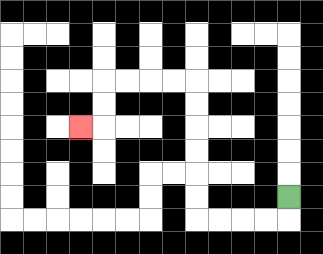{'start': '[12, 8]', 'end': '[3, 5]', 'path_directions': 'D,L,L,L,L,U,U,U,U,U,U,L,L,L,L,D,D,L', 'path_coordinates': '[[12, 8], [12, 9], [11, 9], [10, 9], [9, 9], [8, 9], [8, 8], [8, 7], [8, 6], [8, 5], [8, 4], [8, 3], [7, 3], [6, 3], [5, 3], [4, 3], [4, 4], [4, 5], [3, 5]]'}